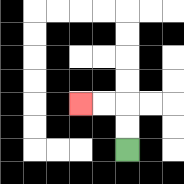{'start': '[5, 6]', 'end': '[3, 4]', 'path_directions': 'U,U,L,L', 'path_coordinates': '[[5, 6], [5, 5], [5, 4], [4, 4], [3, 4]]'}